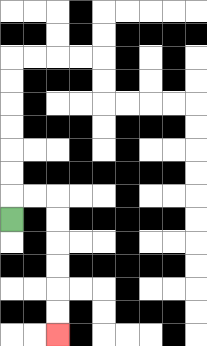{'start': '[0, 9]', 'end': '[2, 14]', 'path_directions': 'U,R,R,D,D,D,D,D,D', 'path_coordinates': '[[0, 9], [0, 8], [1, 8], [2, 8], [2, 9], [2, 10], [2, 11], [2, 12], [2, 13], [2, 14]]'}